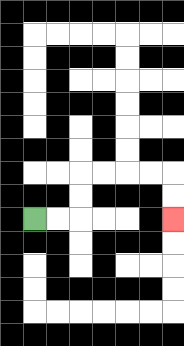{'start': '[1, 9]', 'end': '[7, 9]', 'path_directions': 'R,R,U,U,R,R,R,R,D,D', 'path_coordinates': '[[1, 9], [2, 9], [3, 9], [3, 8], [3, 7], [4, 7], [5, 7], [6, 7], [7, 7], [7, 8], [7, 9]]'}